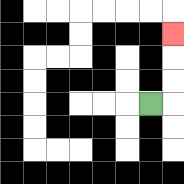{'start': '[6, 4]', 'end': '[7, 1]', 'path_directions': 'R,U,U,U', 'path_coordinates': '[[6, 4], [7, 4], [7, 3], [7, 2], [7, 1]]'}